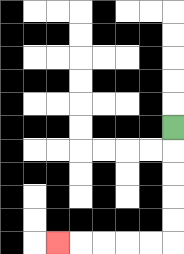{'start': '[7, 5]', 'end': '[2, 10]', 'path_directions': 'D,D,D,D,D,L,L,L,L,L', 'path_coordinates': '[[7, 5], [7, 6], [7, 7], [7, 8], [7, 9], [7, 10], [6, 10], [5, 10], [4, 10], [3, 10], [2, 10]]'}